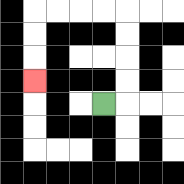{'start': '[4, 4]', 'end': '[1, 3]', 'path_directions': 'R,U,U,U,U,L,L,L,L,D,D,D', 'path_coordinates': '[[4, 4], [5, 4], [5, 3], [5, 2], [5, 1], [5, 0], [4, 0], [3, 0], [2, 0], [1, 0], [1, 1], [1, 2], [1, 3]]'}